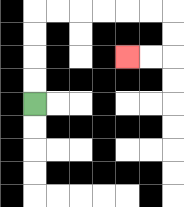{'start': '[1, 4]', 'end': '[5, 2]', 'path_directions': 'U,U,U,U,R,R,R,R,R,R,D,D,L,L', 'path_coordinates': '[[1, 4], [1, 3], [1, 2], [1, 1], [1, 0], [2, 0], [3, 0], [4, 0], [5, 0], [6, 0], [7, 0], [7, 1], [7, 2], [6, 2], [5, 2]]'}